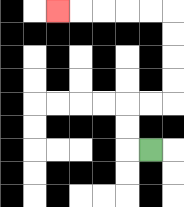{'start': '[6, 6]', 'end': '[2, 0]', 'path_directions': 'L,U,U,R,R,U,U,U,U,L,L,L,L,L', 'path_coordinates': '[[6, 6], [5, 6], [5, 5], [5, 4], [6, 4], [7, 4], [7, 3], [7, 2], [7, 1], [7, 0], [6, 0], [5, 0], [4, 0], [3, 0], [2, 0]]'}